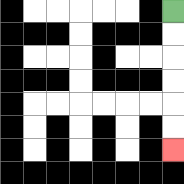{'start': '[7, 0]', 'end': '[7, 6]', 'path_directions': 'D,D,D,D,D,D', 'path_coordinates': '[[7, 0], [7, 1], [7, 2], [7, 3], [7, 4], [7, 5], [7, 6]]'}